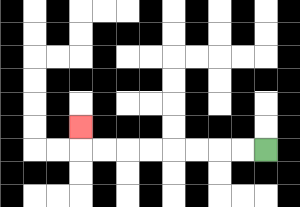{'start': '[11, 6]', 'end': '[3, 5]', 'path_directions': 'L,L,L,L,L,L,L,L,U', 'path_coordinates': '[[11, 6], [10, 6], [9, 6], [8, 6], [7, 6], [6, 6], [5, 6], [4, 6], [3, 6], [3, 5]]'}